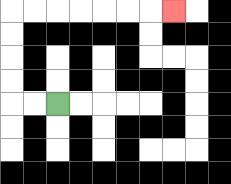{'start': '[2, 4]', 'end': '[7, 0]', 'path_directions': 'L,L,U,U,U,U,R,R,R,R,R,R,R', 'path_coordinates': '[[2, 4], [1, 4], [0, 4], [0, 3], [0, 2], [0, 1], [0, 0], [1, 0], [2, 0], [3, 0], [4, 0], [5, 0], [6, 0], [7, 0]]'}